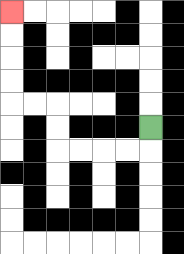{'start': '[6, 5]', 'end': '[0, 0]', 'path_directions': 'D,L,L,L,L,U,U,L,L,U,U,U,U', 'path_coordinates': '[[6, 5], [6, 6], [5, 6], [4, 6], [3, 6], [2, 6], [2, 5], [2, 4], [1, 4], [0, 4], [0, 3], [0, 2], [0, 1], [0, 0]]'}